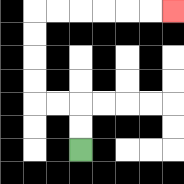{'start': '[3, 6]', 'end': '[7, 0]', 'path_directions': 'U,U,L,L,U,U,U,U,R,R,R,R,R,R', 'path_coordinates': '[[3, 6], [3, 5], [3, 4], [2, 4], [1, 4], [1, 3], [1, 2], [1, 1], [1, 0], [2, 0], [3, 0], [4, 0], [5, 0], [6, 0], [7, 0]]'}